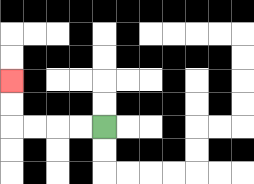{'start': '[4, 5]', 'end': '[0, 3]', 'path_directions': 'L,L,L,L,U,U', 'path_coordinates': '[[4, 5], [3, 5], [2, 5], [1, 5], [0, 5], [0, 4], [0, 3]]'}